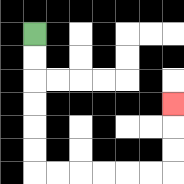{'start': '[1, 1]', 'end': '[7, 4]', 'path_directions': 'D,D,D,D,D,D,R,R,R,R,R,R,U,U,U', 'path_coordinates': '[[1, 1], [1, 2], [1, 3], [1, 4], [1, 5], [1, 6], [1, 7], [2, 7], [3, 7], [4, 7], [5, 7], [6, 7], [7, 7], [7, 6], [7, 5], [7, 4]]'}